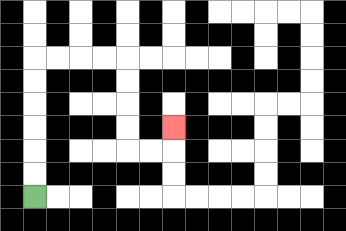{'start': '[1, 8]', 'end': '[7, 5]', 'path_directions': 'U,U,U,U,U,U,R,R,R,R,D,D,D,D,R,R,U', 'path_coordinates': '[[1, 8], [1, 7], [1, 6], [1, 5], [1, 4], [1, 3], [1, 2], [2, 2], [3, 2], [4, 2], [5, 2], [5, 3], [5, 4], [5, 5], [5, 6], [6, 6], [7, 6], [7, 5]]'}